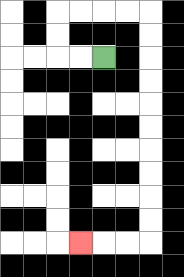{'start': '[4, 2]', 'end': '[3, 10]', 'path_directions': 'L,L,U,U,R,R,R,R,D,D,D,D,D,D,D,D,D,D,L,L,L', 'path_coordinates': '[[4, 2], [3, 2], [2, 2], [2, 1], [2, 0], [3, 0], [4, 0], [5, 0], [6, 0], [6, 1], [6, 2], [6, 3], [6, 4], [6, 5], [6, 6], [6, 7], [6, 8], [6, 9], [6, 10], [5, 10], [4, 10], [3, 10]]'}